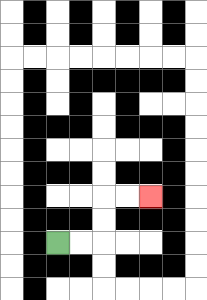{'start': '[2, 10]', 'end': '[6, 8]', 'path_directions': 'R,R,U,U,R,R', 'path_coordinates': '[[2, 10], [3, 10], [4, 10], [4, 9], [4, 8], [5, 8], [6, 8]]'}